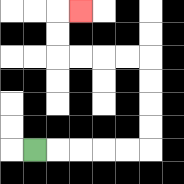{'start': '[1, 6]', 'end': '[3, 0]', 'path_directions': 'R,R,R,R,R,U,U,U,U,L,L,L,L,U,U,R', 'path_coordinates': '[[1, 6], [2, 6], [3, 6], [4, 6], [5, 6], [6, 6], [6, 5], [6, 4], [6, 3], [6, 2], [5, 2], [4, 2], [3, 2], [2, 2], [2, 1], [2, 0], [3, 0]]'}